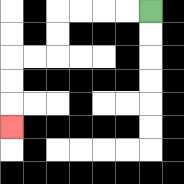{'start': '[6, 0]', 'end': '[0, 5]', 'path_directions': 'L,L,L,L,D,D,L,L,D,D,D', 'path_coordinates': '[[6, 0], [5, 0], [4, 0], [3, 0], [2, 0], [2, 1], [2, 2], [1, 2], [0, 2], [0, 3], [0, 4], [0, 5]]'}